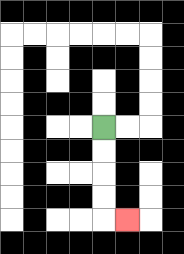{'start': '[4, 5]', 'end': '[5, 9]', 'path_directions': 'D,D,D,D,R', 'path_coordinates': '[[4, 5], [4, 6], [4, 7], [4, 8], [4, 9], [5, 9]]'}